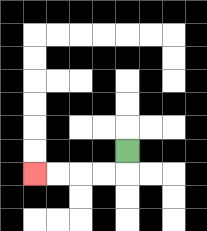{'start': '[5, 6]', 'end': '[1, 7]', 'path_directions': 'D,L,L,L,L', 'path_coordinates': '[[5, 6], [5, 7], [4, 7], [3, 7], [2, 7], [1, 7]]'}